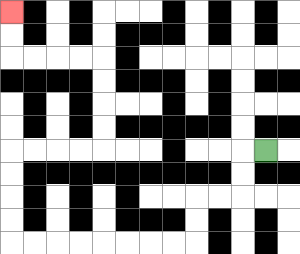{'start': '[11, 6]', 'end': '[0, 0]', 'path_directions': 'L,D,D,L,L,D,D,L,L,L,L,L,L,L,L,U,U,U,U,R,R,R,R,U,U,U,U,L,L,L,L,U,U', 'path_coordinates': '[[11, 6], [10, 6], [10, 7], [10, 8], [9, 8], [8, 8], [8, 9], [8, 10], [7, 10], [6, 10], [5, 10], [4, 10], [3, 10], [2, 10], [1, 10], [0, 10], [0, 9], [0, 8], [0, 7], [0, 6], [1, 6], [2, 6], [3, 6], [4, 6], [4, 5], [4, 4], [4, 3], [4, 2], [3, 2], [2, 2], [1, 2], [0, 2], [0, 1], [0, 0]]'}